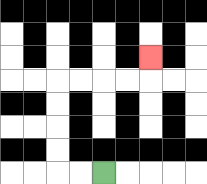{'start': '[4, 7]', 'end': '[6, 2]', 'path_directions': 'L,L,U,U,U,U,R,R,R,R,U', 'path_coordinates': '[[4, 7], [3, 7], [2, 7], [2, 6], [2, 5], [2, 4], [2, 3], [3, 3], [4, 3], [5, 3], [6, 3], [6, 2]]'}